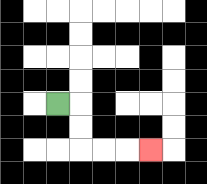{'start': '[2, 4]', 'end': '[6, 6]', 'path_directions': 'R,D,D,R,R,R', 'path_coordinates': '[[2, 4], [3, 4], [3, 5], [3, 6], [4, 6], [5, 6], [6, 6]]'}